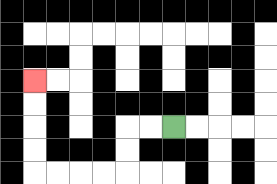{'start': '[7, 5]', 'end': '[1, 3]', 'path_directions': 'L,L,D,D,L,L,L,L,U,U,U,U', 'path_coordinates': '[[7, 5], [6, 5], [5, 5], [5, 6], [5, 7], [4, 7], [3, 7], [2, 7], [1, 7], [1, 6], [1, 5], [1, 4], [1, 3]]'}